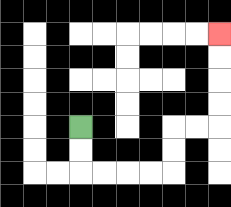{'start': '[3, 5]', 'end': '[9, 1]', 'path_directions': 'D,D,R,R,R,R,U,U,R,R,U,U,U,U', 'path_coordinates': '[[3, 5], [3, 6], [3, 7], [4, 7], [5, 7], [6, 7], [7, 7], [7, 6], [7, 5], [8, 5], [9, 5], [9, 4], [9, 3], [9, 2], [9, 1]]'}